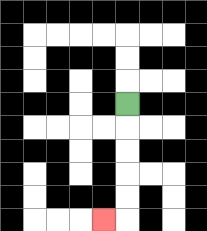{'start': '[5, 4]', 'end': '[4, 9]', 'path_directions': 'D,D,D,D,D,L', 'path_coordinates': '[[5, 4], [5, 5], [5, 6], [5, 7], [5, 8], [5, 9], [4, 9]]'}